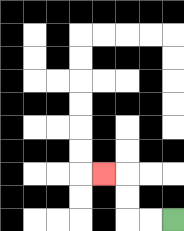{'start': '[7, 9]', 'end': '[4, 7]', 'path_directions': 'L,L,U,U,L', 'path_coordinates': '[[7, 9], [6, 9], [5, 9], [5, 8], [5, 7], [4, 7]]'}